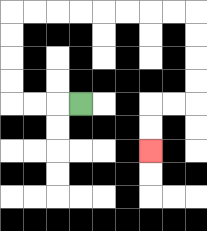{'start': '[3, 4]', 'end': '[6, 6]', 'path_directions': 'L,L,L,U,U,U,U,R,R,R,R,R,R,R,R,D,D,D,D,L,L,D,D', 'path_coordinates': '[[3, 4], [2, 4], [1, 4], [0, 4], [0, 3], [0, 2], [0, 1], [0, 0], [1, 0], [2, 0], [3, 0], [4, 0], [5, 0], [6, 0], [7, 0], [8, 0], [8, 1], [8, 2], [8, 3], [8, 4], [7, 4], [6, 4], [6, 5], [6, 6]]'}